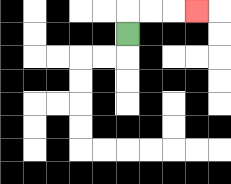{'start': '[5, 1]', 'end': '[8, 0]', 'path_directions': 'U,R,R,R', 'path_coordinates': '[[5, 1], [5, 0], [6, 0], [7, 0], [8, 0]]'}